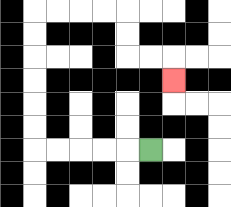{'start': '[6, 6]', 'end': '[7, 3]', 'path_directions': 'L,L,L,L,L,U,U,U,U,U,U,R,R,R,R,D,D,R,R,D', 'path_coordinates': '[[6, 6], [5, 6], [4, 6], [3, 6], [2, 6], [1, 6], [1, 5], [1, 4], [1, 3], [1, 2], [1, 1], [1, 0], [2, 0], [3, 0], [4, 0], [5, 0], [5, 1], [5, 2], [6, 2], [7, 2], [7, 3]]'}